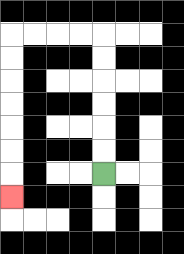{'start': '[4, 7]', 'end': '[0, 8]', 'path_directions': 'U,U,U,U,U,U,L,L,L,L,D,D,D,D,D,D,D', 'path_coordinates': '[[4, 7], [4, 6], [4, 5], [4, 4], [4, 3], [4, 2], [4, 1], [3, 1], [2, 1], [1, 1], [0, 1], [0, 2], [0, 3], [0, 4], [0, 5], [0, 6], [0, 7], [0, 8]]'}